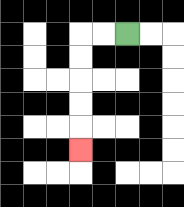{'start': '[5, 1]', 'end': '[3, 6]', 'path_directions': 'L,L,D,D,D,D,D', 'path_coordinates': '[[5, 1], [4, 1], [3, 1], [3, 2], [3, 3], [3, 4], [3, 5], [3, 6]]'}